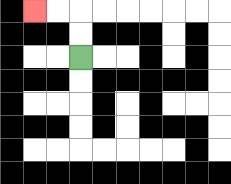{'start': '[3, 2]', 'end': '[1, 0]', 'path_directions': 'U,U,L,L', 'path_coordinates': '[[3, 2], [3, 1], [3, 0], [2, 0], [1, 0]]'}